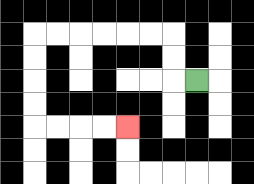{'start': '[8, 3]', 'end': '[5, 5]', 'path_directions': 'L,U,U,L,L,L,L,L,L,D,D,D,D,R,R,R,R', 'path_coordinates': '[[8, 3], [7, 3], [7, 2], [7, 1], [6, 1], [5, 1], [4, 1], [3, 1], [2, 1], [1, 1], [1, 2], [1, 3], [1, 4], [1, 5], [2, 5], [3, 5], [4, 5], [5, 5]]'}